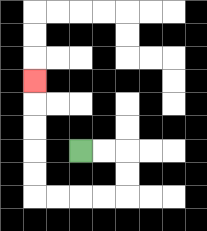{'start': '[3, 6]', 'end': '[1, 3]', 'path_directions': 'R,R,D,D,L,L,L,L,U,U,U,U,U', 'path_coordinates': '[[3, 6], [4, 6], [5, 6], [5, 7], [5, 8], [4, 8], [3, 8], [2, 8], [1, 8], [1, 7], [1, 6], [1, 5], [1, 4], [1, 3]]'}